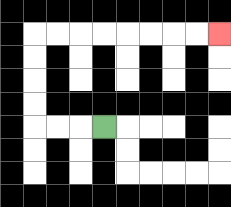{'start': '[4, 5]', 'end': '[9, 1]', 'path_directions': 'L,L,L,U,U,U,U,R,R,R,R,R,R,R,R', 'path_coordinates': '[[4, 5], [3, 5], [2, 5], [1, 5], [1, 4], [1, 3], [1, 2], [1, 1], [2, 1], [3, 1], [4, 1], [5, 1], [6, 1], [7, 1], [8, 1], [9, 1]]'}